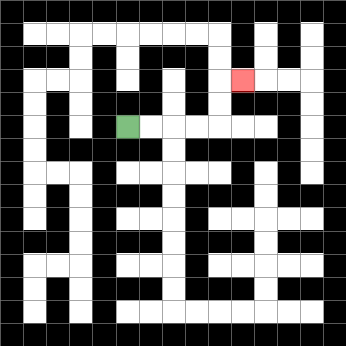{'start': '[5, 5]', 'end': '[10, 3]', 'path_directions': 'R,R,R,R,U,U,R', 'path_coordinates': '[[5, 5], [6, 5], [7, 5], [8, 5], [9, 5], [9, 4], [9, 3], [10, 3]]'}